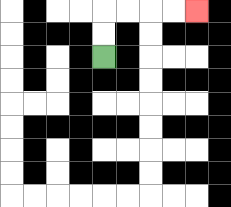{'start': '[4, 2]', 'end': '[8, 0]', 'path_directions': 'U,U,R,R,R,R', 'path_coordinates': '[[4, 2], [4, 1], [4, 0], [5, 0], [6, 0], [7, 0], [8, 0]]'}